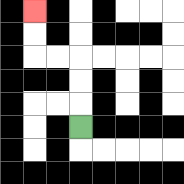{'start': '[3, 5]', 'end': '[1, 0]', 'path_directions': 'U,U,U,L,L,U,U', 'path_coordinates': '[[3, 5], [3, 4], [3, 3], [3, 2], [2, 2], [1, 2], [1, 1], [1, 0]]'}